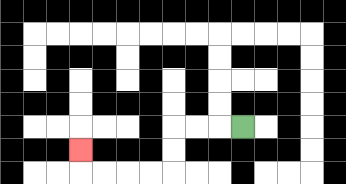{'start': '[10, 5]', 'end': '[3, 6]', 'path_directions': 'L,L,L,D,D,L,L,L,L,U', 'path_coordinates': '[[10, 5], [9, 5], [8, 5], [7, 5], [7, 6], [7, 7], [6, 7], [5, 7], [4, 7], [3, 7], [3, 6]]'}